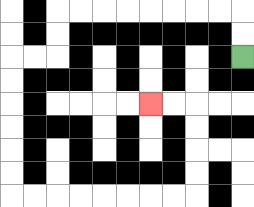{'start': '[10, 2]', 'end': '[6, 4]', 'path_directions': 'U,U,L,L,L,L,L,L,L,L,D,D,L,L,D,D,D,D,D,D,R,R,R,R,R,R,R,R,U,U,U,U,L,L', 'path_coordinates': '[[10, 2], [10, 1], [10, 0], [9, 0], [8, 0], [7, 0], [6, 0], [5, 0], [4, 0], [3, 0], [2, 0], [2, 1], [2, 2], [1, 2], [0, 2], [0, 3], [0, 4], [0, 5], [0, 6], [0, 7], [0, 8], [1, 8], [2, 8], [3, 8], [4, 8], [5, 8], [6, 8], [7, 8], [8, 8], [8, 7], [8, 6], [8, 5], [8, 4], [7, 4], [6, 4]]'}